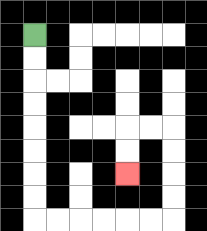{'start': '[1, 1]', 'end': '[5, 7]', 'path_directions': 'D,D,D,D,D,D,D,D,R,R,R,R,R,R,U,U,U,U,L,L,D,D', 'path_coordinates': '[[1, 1], [1, 2], [1, 3], [1, 4], [1, 5], [1, 6], [1, 7], [1, 8], [1, 9], [2, 9], [3, 9], [4, 9], [5, 9], [6, 9], [7, 9], [7, 8], [7, 7], [7, 6], [7, 5], [6, 5], [5, 5], [5, 6], [5, 7]]'}